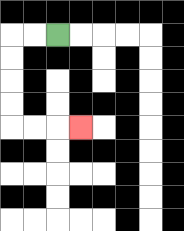{'start': '[2, 1]', 'end': '[3, 5]', 'path_directions': 'L,L,D,D,D,D,R,R,R', 'path_coordinates': '[[2, 1], [1, 1], [0, 1], [0, 2], [0, 3], [0, 4], [0, 5], [1, 5], [2, 5], [3, 5]]'}